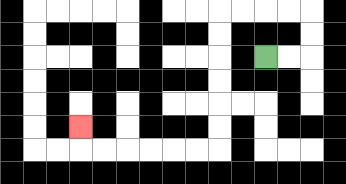{'start': '[11, 2]', 'end': '[3, 5]', 'path_directions': 'R,R,U,U,L,L,L,L,D,D,D,D,D,D,L,L,L,L,L,L,U', 'path_coordinates': '[[11, 2], [12, 2], [13, 2], [13, 1], [13, 0], [12, 0], [11, 0], [10, 0], [9, 0], [9, 1], [9, 2], [9, 3], [9, 4], [9, 5], [9, 6], [8, 6], [7, 6], [6, 6], [5, 6], [4, 6], [3, 6], [3, 5]]'}